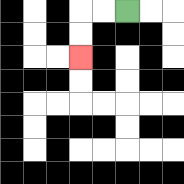{'start': '[5, 0]', 'end': '[3, 2]', 'path_directions': 'L,L,D,D', 'path_coordinates': '[[5, 0], [4, 0], [3, 0], [3, 1], [3, 2]]'}